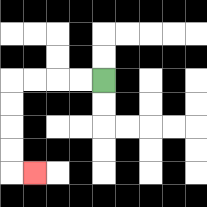{'start': '[4, 3]', 'end': '[1, 7]', 'path_directions': 'L,L,L,L,D,D,D,D,R', 'path_coordinates': '[[4, 3], [3, 3], [2, 3], [1, 3], [0, 3], [0, 4], [0, 5], [0, 6], [0, 7], [1, 7]]'}